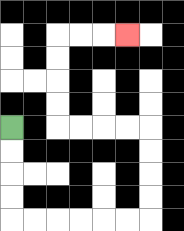{'start': '[0, 5]', 'end': '[5, 1]', 'path_directions': 'D,D,D,D,R,R,R,R,R,R,U,U,U,U,L,L,L,L,U,U,U,U,R,R,R', 'path_coordinates': '[[0, 5], [0, 6], [0, 7], [0, 8], [0, 9], [1, 9], [2, 9], [3, 9], [4, 9], [5, 9], [6, 9], [6, 8], [6, 7], [6, 6], [6, 5], [5, 5], [4, 5], [3, 5], [2, 5], [2, 4], [2, 3], [2, 2], [2, 1], [3, 1], [4, 1], [5, 1]]'}